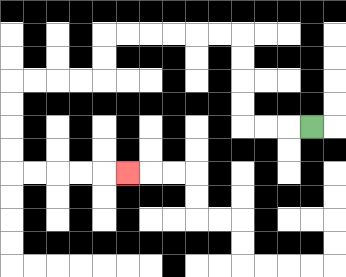{'start': '[13, 5]', 'end': '[5, 7]', 'path_directions': 'L,L,L,U,U,U,U,L,L,L,L,L,L,D,D,L,L,L,L,D,D,D,D,R,R,R,R,R', 'path_coordinates': '[[13, 5], [12, 5], [11, 5], [10, 5], [10, 4], [10, 3], [10, 2], [10, 1], [9, 1], [8, 1], [7, 1], [6, 1], [5, 1], [4, 1], [4, 2], [4, 3], [3, 3], [2, 3], [1, 3], [0, 3], [0, 4], [0, 5], [0, 6], [0, 7], [1, 7], [2, 7], [3, 7], [4, 7], [5, 7]]'}